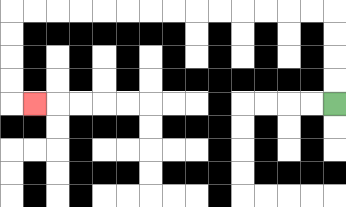{'start': '[14, 4]', 'end': '[1, 4]', 'path_directions': 'U,U,U,U,L,L,L,L,L,L,L,L,L,L,L,L,L,L,D,D,D,D,R', 'path_coordinates': '[[14, 4], [14, 3], [14, 2], [14, 1], [14, 0], [13, 0], [12, 0], [11, 0], [10, 0], [9, 0], [8, 0], [7, 0], [6, 0], [5, 0], [4, 0], [3, 0], [2, 0], [1, 0], [0, 0], [0, 1], [0, 2], [0, 3], [0, 4], [1, 4]]'}